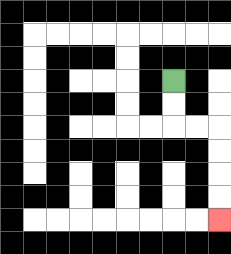{'start': '[7, 3]', 'end': '[9, 9]', 'path_directions': 'D,D,R,R,D,D,D,D', 'path_coordinates': '[[7, 3], [7, 4], [7, 5], [8, 5], [9, 5], [9, 6], [9, 7], [9, 8], [9, 9]]'}